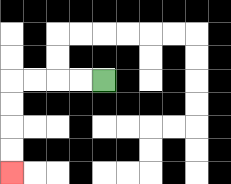{'start': '[4, 3]', 'end': '[0, 7]', 'path_directions': 'L,L,L,L,D,D,D,D', 'path_coordinates': '[[4, 3], [3, 3], [2, 3], [1, 3], [0, 3], [0, 4], [0, 5], [0, 6], [0, 7]]'}